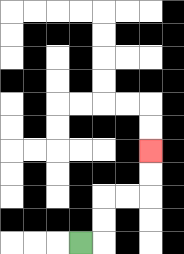{'start': '[3, 10]', 'end': '[6, 6]', 'path_directions': 'R,U,U,R,R,U,U', 'path_coordinates': '[[3, 10], [4, 10], [4, 9], [4, 8], [5, 8], [6, 8], [6, 7], [6, 6]]'}